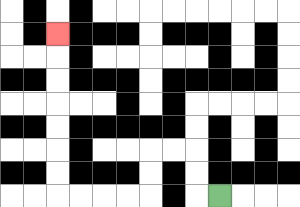{'start': '[9, 8]', 'end': '[2, 1]', 'path_directions': 'L,U,U,L,L,D,D,L,L,L,L,U,U,U,U,U,U,U', 'path_coordinates': '[[9, 8], [8, 8], [8, 7], [8, 6], [7, 6], [6, 6], [6, 7], [6, 8], [5, 8], [4, 8], [3, 8], [2, 8], [2, 7], [2, 6], [2, 5], [2, 4], [2, 3], [2, 2], [2, 1]]'}